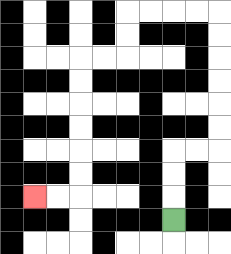{'start': '[7, 9]', 'end': '[1, 8]', 'path_directions': 'U,U,U,R,R,U,U,U,U,U,U,L,L,L,L,D,D,L,L,D,D,D,D,D,D,L,L', 'path_coordinates': '[[7, 9], [7, 8], [7, 7], [7, 6], [8, 6], [9, 6], [9, 5], [9, 4], [9, 3], [9, 2], [9, 1], [9, 0], [8, 0], [7, 0], [6, 0], [5, 0], [5, 1], [5, 2], [4, 2], [3, 2], [3, 3], [3, 4], [3, 5], [3, 6], [3, 7], [3, 8], [2, 8], [1, 8]]'}